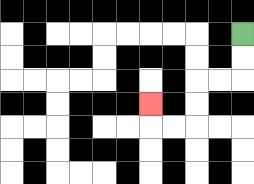{'start': '[10, 1]', 'end': '[6, 4]', 'path_directions': 'D,D,L,L,D,D,L,L,U', 'path_coordinates': '[[10, 1], [10, 2], [10, 3], [9, 3], [8, 3], [8, 4], [8, 5], [7, 5], [6, 5], [6, 4]]'}